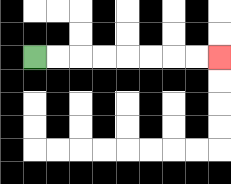{'start': '[1, 2]', 'end': '[9, 2]', 'path_directions': 'R,R,R,R,R,R,R,R', 'path_coordinates': '[[1, 2], [2, 2], [3, 2], [4, 2], [5, 2], [6, 2], [7, 2], [8, 2], [9, 2]]'}